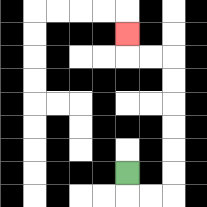{'start': '[5, 7]', 'end': '[5, 1]', 'path_directions': 'D,R,R,U,U,U,U,U,U,L,L,U', 'path_coordinates': '[[5, 7], [5, 8], [6, 8], [7, 8], [7, 7], [7, 6], [7, 5], [7, 4], [7, 3], [7, 2], [6, 2], [5, 2], [5, 1]]'}